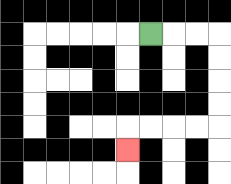{'start': '[6, 1]', 'end': '[5, 6]', 'path_directions': 'R,R,R,D,D,D,D,L,L,L,L,D', 'path_coordinates': '[[6, 1], [7, 1], [8, 1], [9, 1], [9, 2], [9, 3], [9, 4], [9, 5], [8, 5], [7, 5], [6, 5], [5, 5], [5, 6]]'}